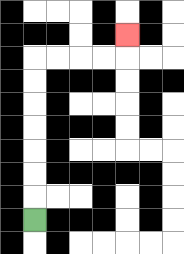{'start': '[1, 9]', 'end': '[5, 1]', 'path_directions': 'U,U,U,U,U,U,U,R,R,R,R,U', 'path_coordinates': '[[1, 9], [1, 8], [1, 7], [1, 6], [1, 5], [1, 4], [1, 3], [1, 2], [2, 2], [3, 2], [4, 2], [5, 2], [5, 1]]'}